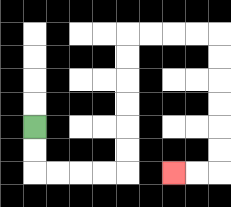{'start': '[1, 5]', 'end': '[7, 7]', 'path_directions': 'D,D,R,R,R,R,U,U,U,U,U,U,R,R,R,R,D,D,D,D,D,D,L,L', 'path_coordinates': '[[1, 5], [1, 6], [1, 7], [2, 7], [3, 7], [4, 7], [5, 7], [5, 6], [5, 5], [5, 4], [5, 3], [5, 2], [5, 1], [6, 1], [7, 1], [8, 1], [9, 1], [9, 2], [9, 3], [9, 4], [9, 5], [9, 6], [9, 7], [8, 7], [7, 7]]'}